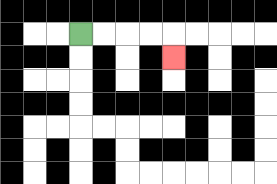{'start': '[3, 1]', 'end': '[7, 2]', 'path_directions': 'R,R,R,R,D', 'path_coordinates': '[[3, 1], [4, 1], [5, 1], [6, 1], [7, 1], [7, 2]]'}